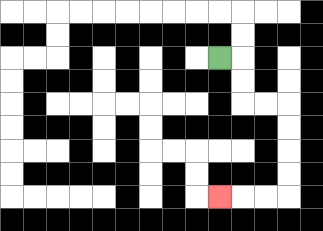{'start': '[9, 2]', 'end': '[9, 8]', 'path_directions': 'R,D,D,R,R,D,D,D,D,L,L,L', 'path_coordinates': '[[9, 2], [10, 2], [10, 3], [10, 4], [11, 4], [12, 4], [12, 5], [12, 6], [12, 7], [12, 8], [11, 8], [10, 8], [9, 8]]'}